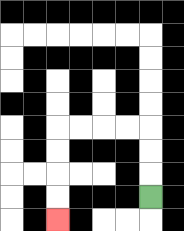{'start': '[6, 8]', 'end': '[2, 9]', 'path_directions': 'U,U,U,L,L,L,L,D,D,D,D', 'path_coordinates': '[[6, 8], [6, 7], [6, 6], [6, 5], [5, 5], [4, 5], [3, 5], [2, 5], [2, 6], [2, 7], [2, 8], [2, 9]]'}